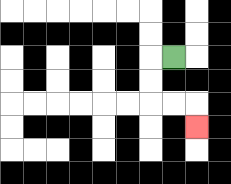{'start': '[7, 2]', 'end': '[8, 5]', 'path_directions': 'L,D,D,R,R,D', 'path_coordinates': '[[7, 2], [6, 2], [6, 3], [6, 4], [7, 4], [8, 4], [8, 5]]'}